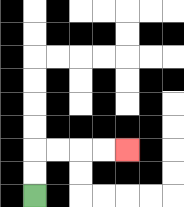{'start': '[1, 8]', 'end': '[5, 6]', 'path_directions': 'U,U,R,R,R,R', 'path_coordinates': '[[1, 8], [1, 7], [1, 6], [2, 6], [3, 6], [4, 6], [5, 6]]'}